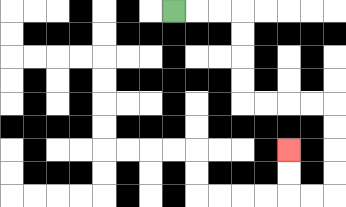{'start': '[7, 0]', 'end': '[12, 6]', 'path_directions': 'R,R,R,D,D,D,D,R,R,R,R,D,D,D,D,L,L,U,U', 'path_coordinates': '[[7, 0], [8, 0], [9, 0], [10, 0], [10, 1], [10, 2], [10, 3], [10, 4], [11, 4], [12, 4], [13, 4], [14, 4], [14, 5], [14, 6], [14, 7], [14, 8], [13, 8], [12, 8], [12, 7], [12, 6]]'}